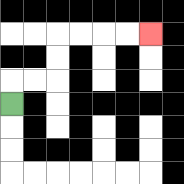{'start': '[0, 4]', 'end': '[6, 1]', 'path_directions': 'U,R,R,U,U,R,R,R,R', 'path_coordinates': '[[0, 4], [0, 3], [1, 3], [2, 3], [2, 2], [2, 1], [3, 1], [4, 1], [5, 1], [6, 1]]'}